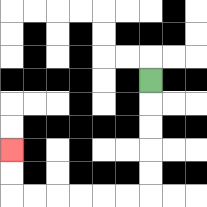{'start': '[6, 3]', 'end': '[0, 6]', 'path_directions': 'D,D,D,D,D,L,L,L,L,L,L,U,U', 'path_coordinates': '[[6, 3], [6, 4], [6, 5], [6, 6], [6, 7], [6, 8], [5, 8], [4, 8], [3, 8], [2, 8], [1, 8], [0, 8], [0, 7], [0, 6]]'}